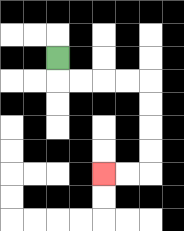{'start': '[2, 2]', 'end': '[4, 7]', 'path_directions': 'D,R,R,R,R,D,D,D,D,L,L', 'path_coordinates': '[[2, 2], [2, 3], [3, 3], [4, 3], [5, 3], [6, 3], [6, 4], [6, 5], [6, 6], [6, 7], [5, 7], [4, 7]]'}